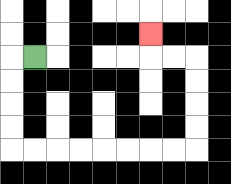{'start': '[1, 2]', 'end': '[6, 1]', 'path_directions': 'L,D,D,D,D,R,R,R,R,R,R,R,R,U,U,U,U,L,L,U', 'path_coordinates': '[[1, 2], [0, 2], [0, 3], [0, 4], [0, 5], [0, 6], [1, 6], [2, 6], [3, 6], [4, 6], [5, 6], [6, 6], [7, 6], [8, 6], [8, 5], [8, 4], [8, 3], [8, 2], [7, 2], [6, 2], [6, 1]]'}